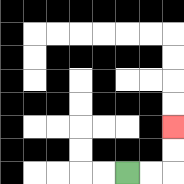{'start': '[5, 7]', 'end': '[7, 5]', 'path_directions': 'R,R,U,U', 'path_coordinates': '[[5, 7], [6, 7], [7, 7], [7, 6], [7, 5]]'}